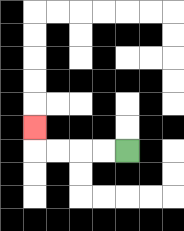{'start': '[5, 6]', 'end': '[1, 5]', 'path_directions': 'L,L,L,L,U', 'path_coordinates': '[[5, 6], [4, 6], [3, 6], [2, 6], [1, 6], [1, 5]]'}